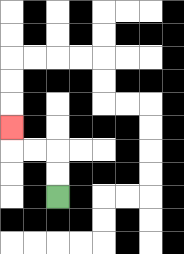{'start': '[2, 8]', 'end': '[0, 5]', 'path_directions': 'U,U,L,L,U', 'path_coordinates': '[[2, 8], [2, 7], [2, 6], [1, 6], [0, 6], [0, 5]]'}